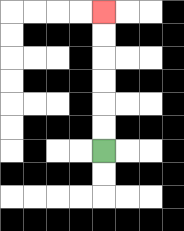{'start': '[4, 6]', 'end': '[4, 0]', 'path_directions': 'U,U,U,U,U,U', 'path_coordinates': '[[4, 6], [4, 5], [4, 4], [4, 3], [4, 2], [4, 1], [4, 0]]'}